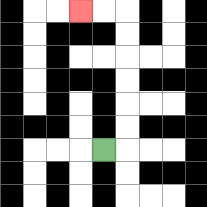{'start': '[4, 6]', 'end': '[3, 0]', 'path_directions': 'R,U,U,U,U,U,U,L,L', 'path_coordinates': '[[4, 6], [5, 6], [5, 5], [5, 4], [5, 3], [5, 2], [5, 1], [5, 0], [4, 0], [3, 0]]'}